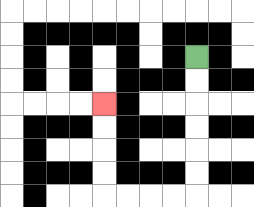{'start': '[8, 2]', 'end': '[4, 4]', 'path_directions': 'D,D,D,D,D,D,L,L,L,L,U,U,U,U', 'path_coordinates': '[[8, 2], [8, 3], [8, 4], [8, 5], [8, 6], [8, 7], [8, 8], [7, 8], [6, 8], [5, 8], [4, 8], [4, 7], [4, 6], [4, 5], [4, 4]]'}